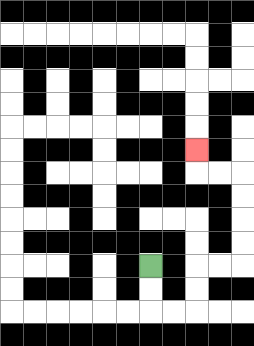{'start': '[6, 11]', 'end': '[8, 6]', 'path_directions': 'D,D,R,R,U,U,R,R,U,U,U,U,L,L,U', 'path_coordinates': '[[6, 11], [6, 12], [6, 13], [7, 13], [8, 13], [8, 12], [8, 11], [9, 11], [10, 11], [10, 10], [10, 9], [10, 8], [10, 7], [9, 7], [8, 7], [8, 6]]'}